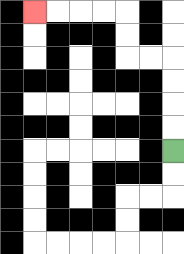{'start': '[7, 6]', 'end': '[1, 0]', 'path_directions': 'U,U,U,U,L,L,U,U,L,L,L,L', 'path_coordinates': '[[7, 6], [7, 5], [7, 4], [7, 3], [7, 2], [6, 2], [5, 2], [5, 1], [5, 0], [4, 0], [3, 0], [2, 0], [1, 0]]'}